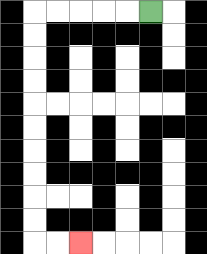{'start': '[6, 0]', 'end': '[3, 10]', 'path_directions': 'L,L,L,L,L,D,D,D,D,D,D,D,D,D,D,R,R', 'path_coordinates': '[[6, 0], [5, 0], [4, 0], [3, 0], [2, 0], [1, 0], [1, 1], [1, 2], [1, 3], [1, 4], [1, 5], [1, 6], [1, 7], [1, 8], [1, 9], [1, 10], [2, 10], [3, 10]]'}